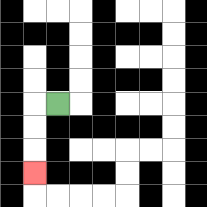{'start': '[2, 4]', 'end': '[1, 7]', 'path_directions': 'L,D,D,D', 'path_coordinates': '[[2, 4], [1, 4], [1, 5], [1, 6], [1, 7]]'}